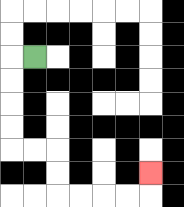{'start': '[1, 2]', 'end': '[6, 7]', 'path_directions': 'L,D,D,D,D,R,R,D,D,R,R,R,R,U', 'path_coordinates': '[[1, 2], [0, 2], [0, 3], [0, 4], [0, 5], [0, 6], [1, 6], [2, 6], [2, 7], [2, 8], [3, 8], [4, 8], [5, 8], [6, 8], [6, 7]]'}